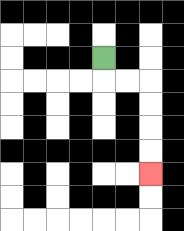{'start': '[4, 2]', 'end': '[6, 7]', 'path_directions': 'D,R,R,D,D,D,D', 'path_coordinates': '[[4, 2], [4, 3], [5, 3], [6, 3], [6, 4], [6, 5], [6, 6], [6, 7]]'}